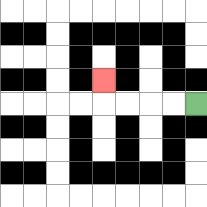{'start': '[8, 4]', 'end': '[4, 3]', 'path_directions': 'L,L,L,L,U', 'path_coordinates': '[[8, 4], [7, 4], [6, 4], [5, 4], [4, 4], [4, 3]]'}